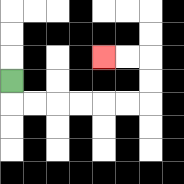{'start': '[0, 3]', 'end': '[4, 2]', 'path_directions': 'D,R,R,R,R,R,R,U,U,L,L', 'path_coordinates': '[[0, 3], [0, 4], [1, 4], [2, 4], [3, 4], [4, 4], [5, 4], [6, 4], [6, 3], [6, 2], [5, 2], [4, 2]]'}